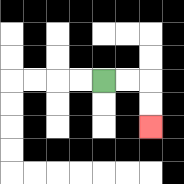{'start': '[4, 3]', 'end': '[6, 5]', 'path_directions': 'R,R,D,D', 'path_coordinates': '[[4, 3], [5, 3], [6, 3], [6, 4], [6, 5]]'}